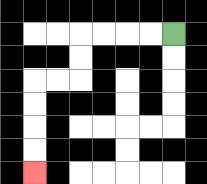{'start': '[7, 1]', 'end': '[1, 7]', 'path_directions': 'L,L,L,L,D,D,L,L,D,D,D,D', 'path_coordinates': '[[7, 1], [6, 1], [5, 1], [4, 1], [3, 1], [3, 2], [3, 3], [2, 3], [1, 3], [1, 4], [1, 5], [1, 6], [1, 7]]'}